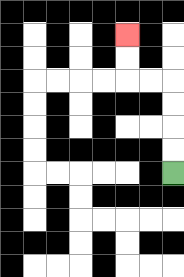{'start': '[7, 7]', 'end': '[5, 1]', 'path_directions': 'U,U,U,U,L,L,U,U', 'path_coordinates': '[[7, 7], [7, 6], [7, 5], [7, 4], [7, 3], [6, 3], [5, 3], [5, 2], [5, 1]]'}